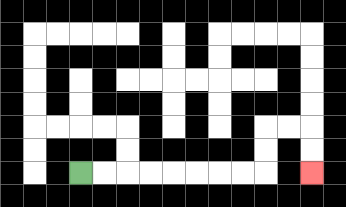{'start': '[3, 7]', 'end': '[13, 7]', 'path_directions': 'R,R,R,R,R,R,R,R,U,U,R,R,D,D', 'path_coordinates': '[[3, 7], [4, 7], [5, 7], [6, 7], [7, 7], [8, 7], [9, 7], [10, 7], [11, 7], [11, 6], [11, 5], [12, 5], [13, 5], [13, 6], [13, 7]]'}